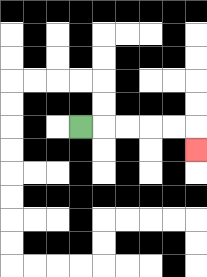{'start': '[3, 5]', 'end': '[8, 6]', 'path_directions': 'R,R,R,R,R,D', 'path_coordinates': '[[3, 5], [4, 5], [5, 5], [6, 5], [7, 5], [8, 5], [8, 6]]'}